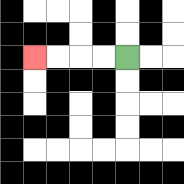{'start': '[5, 2]', 'end': '[1, 2]', 'path_directions': 'L,L,L,L', 'path_coordinates': '[[5, 2], [4, 2], [3, 2], [2, 2], [1, 2]]'}